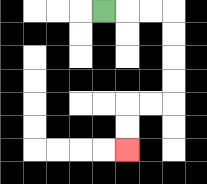{'start': '[4, 0]', 'end': '[5, 6]', 'path_directions': 'R,R,R,D,D,D,D,L,L,D,D', 'path_coordinates': '[[4, 0], [5, 0], [6, 0], [7, 0], [7, 1], [7, 2], [7, 3], [7, 4], [6, 4], [5, 4], [5, 5], [5, 6]]'}